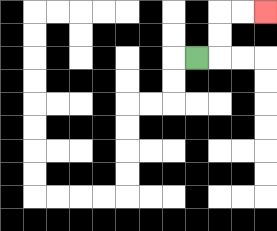{'start': '[8, 2]', 'end': '[11, 0]', 'path_directions': 'R,U,U,R,R', 'path_coordinates': '[[8, 2], [9, 2], [9, 1], [9, 0], [10, 0], [11, 0]]'}